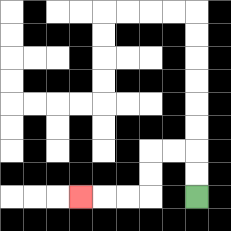{'start': '[8, 8]', 'end': '[3, 8]', 'path_directions': 'U,U,L,L,D,D,L,L,L', 'path_coordinates': '[[8, 8], [8, 7], [8, 6], [7, 6], [6, 6], [6, 7], [6, 8], [5, 8], [4, 8], [3, 8]]'}